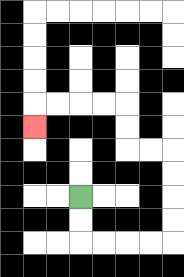{'start': '[3, 8]', 'end': '[1, 5]', 'path_directions': 'D,D,R,R,R,R,U,U,U,U,L,L,U,U,L,L,L,L,D', 'path_coordinates': '[[3, 8], [3, 9], [3, 10], [4, 10], [5, 10], [6, 10], [7, 10], [7, 9], [7, 8], [7, 7], [7, 6], [6, 6], [5, 6], [5, 5], [5, 4], [4, 4], [3, 4], [2, 4], [1, 4], [1, 5]]'}